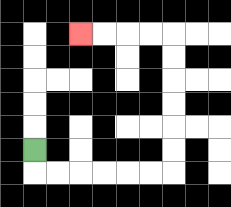{'start': '[1, 6]', 'end': '[3, 1]', 'path_directions': 'D,R,R,R,R,R,R,U,U,U,U,U,U,L,L,L,L', 'path_coordinates': '[[1, 6], [1, 7], [2, 7], [3, 7], [4, 7], [5, 7], [6, 7], [7, 7], [7, 6], [7, 5], [7, 4], [7, 3], [7, 2], [7, 1], [6, 1], [5, 1], [4, 1], [3, 1]]'}